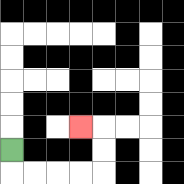{'start': '[0, 6]', 'end': '[3, 5]', 'path_directions': 'D,R,R,R,R,U,U,L', 'path_coordinates': '[[0, 6], [0, 7], [1, 7], [2, 7], [3, 7], [4, 7], [4, 6], [4, 5], [3, 5]]'}